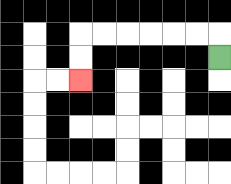{'start': '[9, 2]', 'end': '[3, 3]', 'path_directions': 'U,L,L,L,L,L,L,D,D', 'path_coordinates': '[[9, 2], [9, 1], [8, 1], [7, 1], [6, 1], [5, 1], [4, 1], [3, 1], [3, 2], [3, 3]]'}